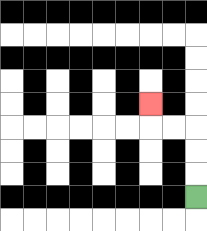{'start': '[8, 8]', 'end': '[6, 4]', 'path_directions': 'U,U,U,L,L,U', 'path_coordinates': '[[8, 8], [8, 7], [8, 6], [8, 5], [7, 5], [6, 5], [6, 4]]'}